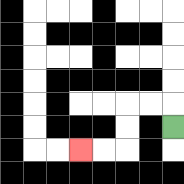{'start': '[7, 5]', 'end': '[3, 6]', 'path_directions': 'U,L,L,D,D,L,L', 'path_coordinates': '[[7, 5], [7, 4], [6, 4], [5, 4], [5, 5], [5, 6], [4, 6], [3, 6]]'}